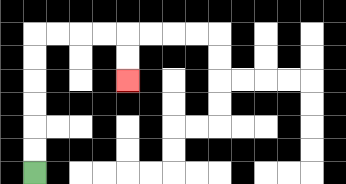{'start': '[1, 7]', 'end': '[5, 3]', 'path_directions': 'U,U,U,U,U,U,R,R,R,R,D,D', 'path_coordinates': '[[1, 7], [1, 6], [1, 5], [1, 4], [1, 3], [1, 2], [1, 1], [2, 1], [3, 1], [4, 1], [5, 1], [5, 2], [5, 3]]'}